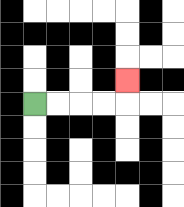{'start': '[1, 4]', 'end': '[5, 3]', 'path_directions': 'R,R,R,R,U', 'path_coordinates': '[[1, 4], [2, 4], [3, 4], [4, 4], [5, 4], [5, 3]]'}